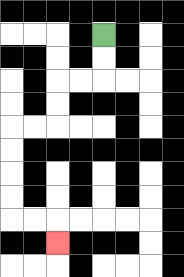{'start': '[4, 1]', 'end': '[2, 10]', 'path_directions': 'D,D,L,L,D,D,L,L,D,D,D,D,R,R,D', 'path_coordinates': '[[4, 1], [4, 2], [4, 3], [3, 3], [2, 3], [2, 4], [2, 5], [1, 5], [0, 5], [0, 6], [0, 7], [0, 8], [0, 9], [1, 9], [2, 9], [2, 10]]'}